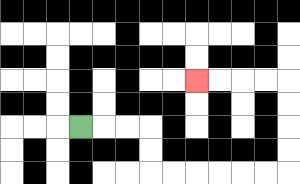{'start': '[3, 5]', 'end': '[8, 3]', 'path_directions': 'R,R,R,D,D,R,R,R,R,R,R,U,U,U,U,L,L,L,L', 'path_coordinates': '[[3, 5], [4, 5], [5, 5], [6, 5], [6, 6], [6, 7], [7, 7], [8, 7], [9, 7], [10, 7], [11, 7], [12, 7], [12, 6], [12, 5], [12, 4], [12, 3], [11, 3], [10, 3], [9, 3], [8, 3]]'}